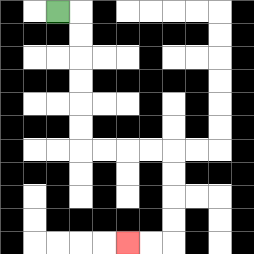{'start': '[2, 0]', 'end': '[5, 10]', 'path_directions': 'R,D,D,D,D,D,D,R,R,R,R,D,D,D,D,L,L', 'path_coordinates': '[[2, 0], [3, 0], [3, 1], [3, 2], [3, 3], [3, 4], [3, 5], [3, 6], [4, 6], [5, 6], [6, 6], [7, 6], [7, 7], [7, 8], [7, 9], [7, 10], [6, 10], [5, 10]]'}